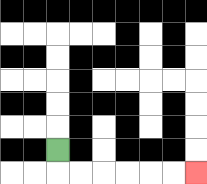{'start': '[2, 6]', 'end': '[8, 7]', 'path_directions': 'D,R,R,R,R,R,R', 'path_coordinates': '[[2, 6], [2, 7], [3, 7], [4, 7], [5, 7], [6, 7], [7, 7], [8, 7]]'}